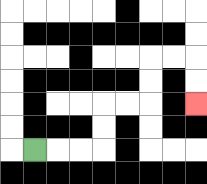{'start': '[1, 6]', 'end': '[8, 4]', 'path_directions': 'R,R,R,U,U,R,R,U,U,R,R,D,D', 'path_coordinates': '[[1, 6], [2, 6], [3, 6], [4, 6], [4, 5], [4, 4], [5, 4], [6, 4], [6, 3], [6, 2], [7, 2], [8, 2], [8, 3], [8, 4]]'}